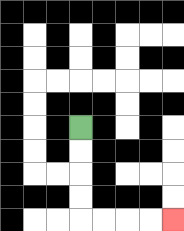{'start': '[3, 5]', 'end': '[7, 9]', 'path_directions': 'D,D,D,D,R,R,R,R', 'path_coordinates': '[[3, 5], [3, 6], [3, 7], [3, 8], [3, 9], [4, 9], [5, 9], [6, 9], [7, 9]]'}